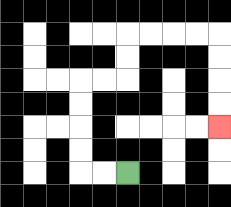{'start': '[5, 7]', 'end': '[9, 5]', 'path_directions': 'L,L,U,U,U,U,R,R,U,U,R,R,R,R,D,D,D,D', 'path_coordinates': '[[5, 7], [4, 7], [3, 7], [3, 6], [3, 5], [3, 4], [3, 3], [4, 3], [5, 3], [5, 2], [5, 1], [6, 1], [7, 1], [8, 1], [9, 1], [9, 2], [9, 3], [9, 4], [9, 5]]'}